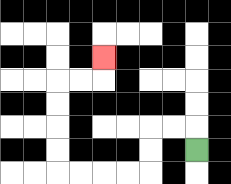{'start': '[8, 6]', 'end': '[4, 2]', 'path_directions': 'U,L,L,D,D,L,L,L,L,U,U,U,U,R,R,U', 'path_coordinates': '[[8, 6], [8, 5], [7, 5], [6, 5], [6, 6], [6, 7], [5, 7], [4, 7], [3, 7], [2, 7], [2, 6], [2, 5], [2, 4], [2, 3], [3, 3], [4, 3], [4, 2]]'}